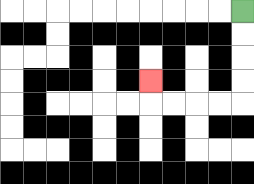{'start': '[10, 0]', 'end': '[6, 3]', 'path_directions': 'D,D,D,D,L,L,L,L,U', 'path_coordinates': '[[10, 0], [10, 1], [10, 2], [10, 3], [10, 4], [9, 4], [8, 4], [7, 4], [6, 4], [6, 3]]'}